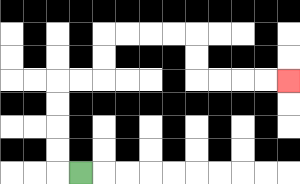{'start': '[3, 7]', 'end': '[12, 3]', 'path_directions': 'L,U,U,U,U,R,R,U,U,R,R,R,R,D,D,R,R,R,R', 'path_coordinates': '[[3, 7], [2, 7], [2, 6], [2, 5], [2, 4], [2, 3], [3, 3], [4, 3], [4, 2], [4, 1], [5, 1], [6, 1], [7, 1], [8, 1], [8, 2], [8, 3], [9, 3], [10, 3], [11, 3], [12, 3]]'}